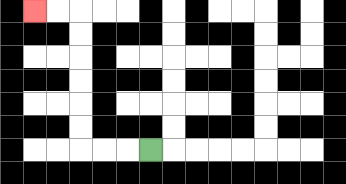{'start': '[6, 6]', 'end': '[1, 0]', 'path_directions': 'L,L,L,U,U,U,U,U,U,L,L', 'path_coordinates': '[[6, 6], [5, 6], [4, 6], [3, 6], [3, 5], [3, 4], [3, 3], [3, 2], [3, 1], [3, 0], [2, 0], [1, 0]]'}